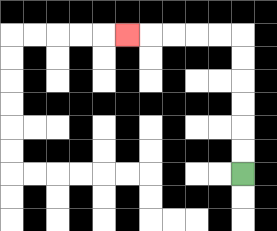{'start': '[10, 7]', 'end': '[5, 1]', 'path_directions': 'U,U,U,U,U,U,L,L,L,L,L', 'path_coordinates': '[[10, 7], [10, 6], [10, 5], [10, 4], [10, 3], [10, 2], [10, 1], [9, 1], [8, 1], [7, 1], [6, 1], [5, 1]]'}